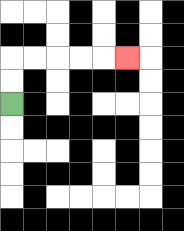{'start': '[0, 4]', 'end': '[5, 2]', 'path_directions': 'U,U,R,R,R,R,R', 'path_coordinates': '[[0, 4], [0, 3], [0, 2], [1, 2], [2, 2], [3, 2], [4, 2], [5, 2]]'}